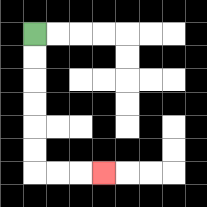{'start': '[1, 1]', 'end': '[4, 7]', 'path_directions': 'D,D,D,D,D,D,R,R,R', 'path_coordinates': '[[1, 1], [1, 2], [1, 3], [1, 4], [1, 5], [1, 6], [1, 7], [2, 7], [3, 7], [4, 7]]'}